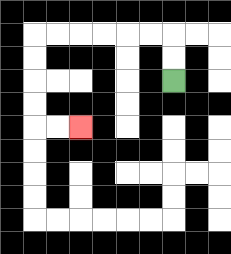{'start': '[7, 3]', 'end': '[3, 5]', 'path_directions': 'U,U,L,L,L,L,L,L,D,D,D,D,R,R', 'path_coordinates': '[[7, 3], [7, 2], [7, 1], [6, 1], [5, 1], [4, 1], [3, 1], [2, 1], [1, 1], [1, 2], [1, 3], [1, 4], [1, 5], [2, 5], [3, 5]]'}